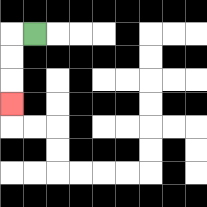{'start': '[1, 1]', 'end': '[0, 4]', 'path_directions': 'L,D,D,D', 'path_coordinates': '[[1, 1], [0, 1], [0, 2], [0, 3], [0, 4]]'}